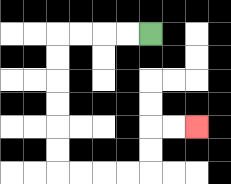{'start': '[6, 1]', 'end': '[8, 5]', 'path_directions': 'L,L,L,L,D,D,D,D,D,D,R,R,R,R,U,U,R,R', 'path_coordinates': '[[6, 1], [5, 1], [4, 1], [3, 1], [2, 1], [2, 2], [2, 3], [2, 4], [2, 5], [2, 6], [2, 7], [3, 7], [4, 7], [5, 7], [6, 7], [6, 6], [6, 5], [7, 5], [8, 5]]'}